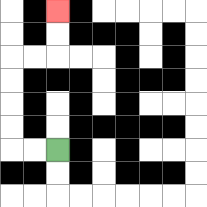{'start': '[2, 6]', 'end': '[2, 0]', 'path_directions': 'L,L,U,U,U,U,R,R,U,U', 'path_coordinates': '[[2, 6], [1, 6], [0, 6], [0, 5], [0, 4], [0, 3], [0, 2], [1, 2], [2, 2], [2, 1], [2, 0]]'}